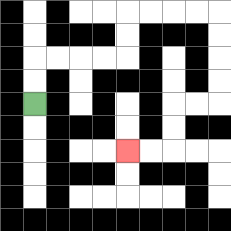{'start': '[1, 4]', 'end': '[5, 6]', 'path_directions': 'U,U,R,R,R,R,U,U,R,R,R,R,D,D,D,D,L,L,D,D,L,L', 'path_coordinates': '[[1, 4], [1, 3], [1, 2], [2, 2], [3, 2], [4, 2], [5, 2], [5, 1], [5, 0], [6, 0], [7, 0], [8, 0], [9, 0], [9, 1], [9, 2], [9, 3], [9, 4], [8, 4], [7, 4], [7, 5], [7, 6], [6, 6], [5, 6]]'}